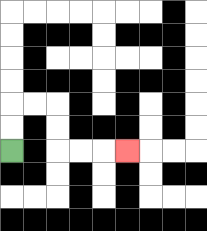{'start': '[0, 6]', 'end': '[5, 6]', 'path_directions': 'U,U,R,R,D,D,R,R,R', 'path_coordinates': '[[0, 6], [0, 5], [0, 4], [1, 4], [2, 4], [2, 5], [2, 6], [3, 6], [4, 6], [5, 6]]'}